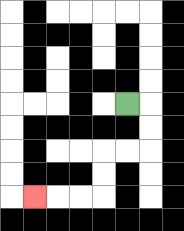{'start': '[5, 4]', 'end': '[1, 8]', 'path_directions': 'R,D,D,L,L,D,D,L,L,L', 'path_coordinates': '[[5, 4], [6, 4], [6, 5], [6, 6], [5, 6], [4, 6], [4, 7], [4, 8], [3, 8], [2, 8], [1, 8]]'}